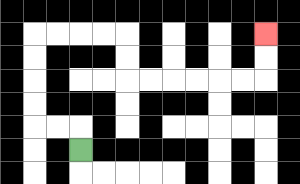{'start': '[3, 6]', 'end': '[11, 1]', 'path_directions': 'U,L,L,U,U,U,U,R,R,R,R,D,D,R,R,R,R,R,R,U,U', 'path_coordinates': '[[3, 6], [3, 5], [2, 5], [1, 5], [1, 4], [1, 3], [1, 2], [1, 1], [2, 1], [3, 1], [4, 1], [5, 1], [5, 2], [5, 3], [6, 3], [7, 3], [8, 3], [9, 3], [10, 3], [11, 3], [11, 2], [11, 1]]'}